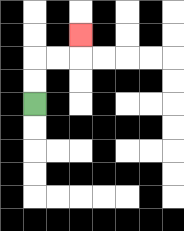{'start': '[1, 4]', 'end': '[3, 1]', 'path_directions': 'U,U,R,R,U', 'path_coordinates': '[[1, 4], [1, 3], [1, 2], [2, 2], [3, 2], [3, 1]]'}